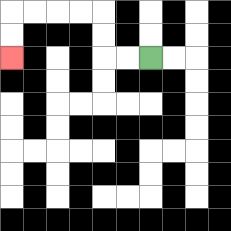{'start': '[6, 2]', 'end': '[0, 2]', 'path_directions': 'L,L,U,U,L,L,L,L,D,D', 'path_coordinates': '[[6, 2], [5, 2], [4, 2], [4, 1], [4, 0], [3, 0], [2, 0], [1, 0], [0, 0], [0, 1], [0, 2]]'}